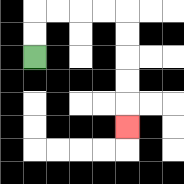{'start': '[1, 2]', 'end': '[5, 5]', 'path_directions': 'U,U,R,R,R,R,D,D,D,D,D', 'path_coordinates': '[[1, 2], [1, 1], [1, 0], [2, 0], [3, 0], [4, 0], [5, 0], [5, 1], [5, 2], [5, 3], [5, 4], [5, 5]]'}